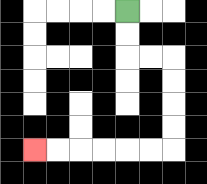{'start': '[5, 0]', 'end': '[1, 6]', 'path_directions': 'D,D,R,R,D,D,D,D,L,L,L,L,L,L', 'path_coordinates': '[[5, 0], [5, 1], [5, 2], [6, 2], [7, 2], [7, 3], [7, 4], [7, 5], [7, 6], [6, 6], [5, 6], [4, 6], [3, 6], [2, 6], [1, 6]]'}